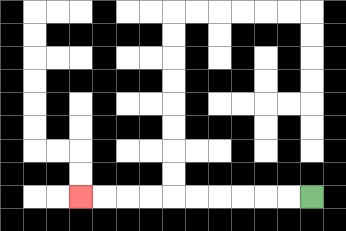{'start': '[13, 8]', 'end': '[3, 8]', 'path_directions': 'L,L,L,L,L,L,L,L,L,L', 'path_coordinates': '[[13, 8], [12, 8], [11, 8], [10, 8], [9, 8], [8, 8], [7, 8], [6, 8], [5, 8], [4, 8], [3, 8]]'}